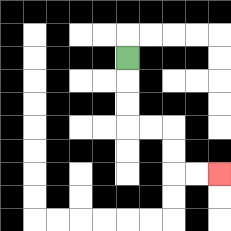{'start': '[5, 2]', 'end': '[9, 7]', 'path_directions': 'D,D,D,R,R,D,D,R,R', 'path_coordinates': '[[5, 2], [5, 3], [5, 4], [5, 5], [6, 5], [7, 5], [7, 6], [7, 7], [8, 7], [9, 7]]'}